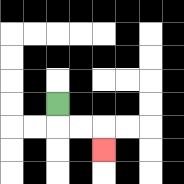{'start': '[2, 4]', 'end': '[4, 6]', 'path_directions': 'D,R,R,D', 'path_coordinates': '[[2, 4], [2, 5], [3, 5], [4, 5], [4, 6]]'}